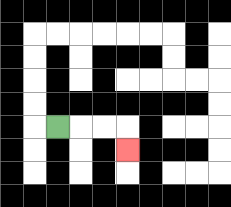{'start': '[2, 5]', 'end': '[5, 6]', 'path_directions': 'R,R,R,D', 'path_coordinates': '[[2, 5], [3, 5], [4, 5], [5, 5], [5, 6]]'}